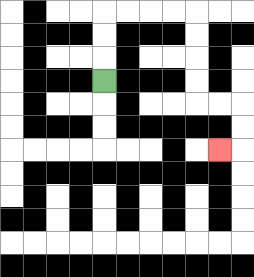{'start': '[4, 3]', 'end': '[9, 6]', 'path_directions': 'U,U,U,R,R,R,R,D,D,D,D,R,R,D,D,L', 'path_coordinates': '[[4, 3], [4, 2], [4, 1], [4, 0], [5, 0], [6, 0], [7, 0], [8, 0], [8, 1], [8, 2], [8, 3], [8, 4], [9, 4], [10, 4], [10, 5], [10, 6], [9, 6]]'}